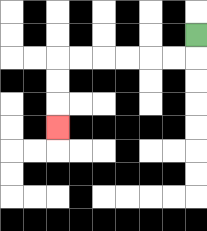{'start': '[8, 1]', 'end': '[2, 5]', 'path_directions': 'D,L,L,L,L,L,L,D,D,D', 'path_coordinates': '[[8, 1], [8, 2], [7, 2], [6, 2], [5, 2], [4, 2], [3, 2], [2, 2], [2, 3], [2, 4], [2, 5]]'}